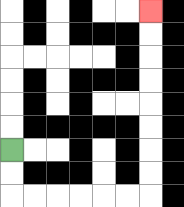{'start': '[0, 6]', 'end': '[6, 0]', 'path_directions': 'D,D,R,R,R,R,R,R,U,U,U,U,U,U,U,U', 'path_coordinates': '[[0, 6], [0, 7], [0, 8], [1, 8], [2, 8], [3, 8], [4, 8], [5, 8], [6, 8], [6, 7], [6, 6], [6, 5], [6, 4], [6, 3], [6, 2], [6, 1], [6, 0]]'}